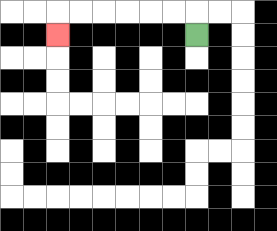{'start': '[8, 1]', 'end': '[2, 1]', 'path_directions': 'U,L,L,L,L,L,L,D', 'path_coordinates': '[[8, 1], [8, 0], [7, 0], [6, 0], [5, 0], [4, 0], [3, 0], [2, 0], [2, 1]]'}